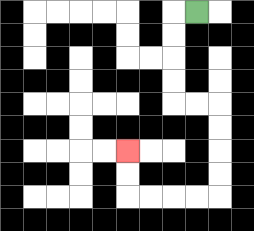{'start': '[8, 0]', 'end': '[5, 6]', 'path_directions': 'L,D,D,D,D,R,R,D,D,D,D,L,L,L,L,U,U', 'path_coordinates': '[[8, 0], [7, 0], [7, 1], [7, 2], [7, 3], [7, 4], [8, 4], [9, 4], [9, 5], [9, 6], [9, 7], [9, 8], [8, 8], [7, 8], [6, 8], [5, 8], [5, 7], [5, 6]]'}